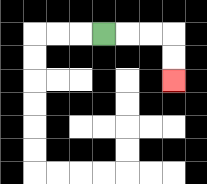{'start': '[4, 1]', 'end': '[7, 3]', 'path_directions': 'R,R,R,D,D', 'path_coordinates': '[[4, 1], [5, 1], [6, 1], [7, 1], [7, 2], [7, 3]]'}